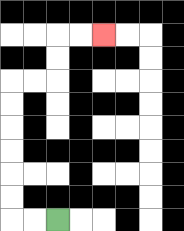{'start': '[2, 9]', 'end': '[4, 1]', 'path_directions': 'L,L,U,U,U,U,U,U,R,R,U,U,R,R', 'path_coordinates': '[[2, 9], [1, 9], [0, 9], [0, 8], [0, 7], [0, 6], [0, 5], [0, 4], [0, 3], [1, 3], [2, 3], [2, 2], [2, 1], [3, 1], [4, 1]]'}